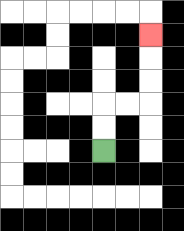{'start': '[4, 6]', 'end': '[6, 1]', 'path_directions': 'U,U,R,R,U,U,U', 'path_coordinates': '[[4, 6], [4, 5], [4, 4], [5, 4], [6, 4], [6, 3], [6, 2], [6, 1]]'}